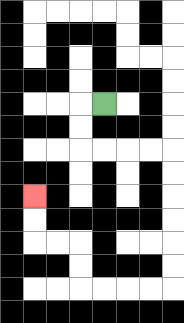{'start': '[4, 4]', 'end': '[1, 8]', 'path_directions': 'L,D,D,R,R,R,R,D,D,D,D,D,D,L,L,L,L,U,U,L,L,U,U', 'path_coordinates': '[[4, 4], [3, 4], [3, 5], [3, 6], [4, 6], [5, 6], [6, 6], [7, 6], [7, 7], [7, 8], [7, 9], [7, 10], [7, 11], [7, 12], [6, 12], [5, 12], [4, 12], [3, 12], [3, 11], [3, 10], [2, 10], [1, 10], [1, 9], [1, 8]]'}